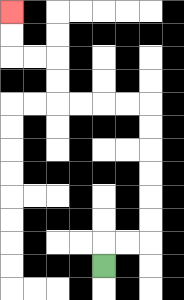{'start': '[4, 11]', 'end': '[0, 0]', 'path_directions': 'U,R,R,U,U,U,U,U,U,L,L,L,L,U,U,L,L,U,U', 'path_coordinates': '[[4, 11], [4, 10], [5, 10], [6, 10], [6, 9], [6, 8], [6, 7], [6, 6], [6, 5], [6, 4], [5, 4], [4, 4], [3, 4], [2, 4], [2, 3], [2, 2], [1, 2], [0, 2], [0, 1], [0, 0]]'}